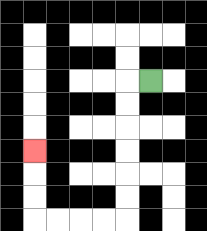{'start': '[6, 3]', 'end': '[1, 6]', 'path_directions': 'L,D,D,D,D,D,D,L,L,L,L,U,U,U', 'path_coordinates': '[[6, 3], [5, 3], [5, 4], [5, 5], [5, 6], [5, 7], [5, 8], [5, 9], [4, 9], [3, 9], [2, 9], [1, 9], [1, 8], [1, 7], [1, 6]]'}